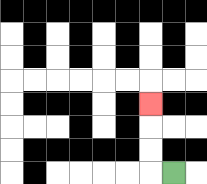{'start': '[7, 7]', 'end': '[6, 4]', 'path_directions': 'L,U,U,U', 'path_coordinates': '[[7, 7], [6, 7], [6, 6], [6, 5], [6, 4]]'}